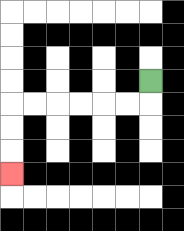{'start': '[6, 3]', 'end': '[0, 7]', 'path_directions': 'D,L,L,L,L,L,L,D,D,D', 'path_coordinates': '[[6, 3], [6, 4], [5, 4], [4, 4], [3, 4], [2, 4], [1, 4], [0, 4], [0, 5], [0, 6], [0, 7]]'}